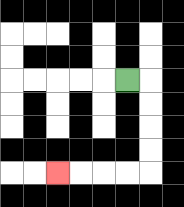{'start': '[5, 3]', 'end': '[2, 7]', 'path_directions': 'R,D,D,D,D,L,L,L,L', 'path_coordinates': '[[5, 3], [6, 3], [6, 4], [6, 5], [6, 6], [6, 7], [5, 7], [4, 7], [3, 7], [2, 7]]'}